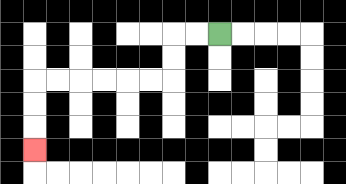{'start': '[9, 1]', 'end': '[1, 6]', 'path_directions': 'L,L,D,D,L,L,L,L,L,L,D,D,D', 'path_coordinates': '[[9, 1], [8, 1], [7, 1], [7, 2], [7, 3], [6, 3], [5, 3], [4, 3], [3, 3], [2, 3], [1, 3], [1, 4], [1, 5], [1, 6]]'}